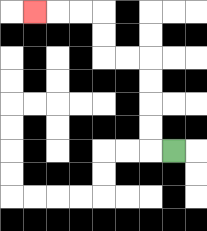{'start': '[7, 6]', 'end': '[1, 0]', 'path_directions': 'L,U,U,U,U,L,L,U,U,L,L,L', 'path_coordinates': '[[7, 6], [6, 6], [6, 5], [6, 4], [6, 3], [6, 2], [5, 2], [4, 2], [4, 1], [4, 0], [3, 0], [2, 0], [1, 0]]'}